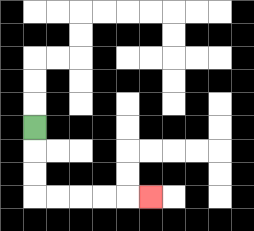{'start': '[1, 5]', 'end': '[6, 8]', 'path_directions': 'D,D,D,R,R,R,R,R', 'path_coordinates': '[[1, 5], [1, 6], [1, 7], [1, 8], [2, 8], [3, 8], [4, 8], [5, 8], [6, 8]]'}